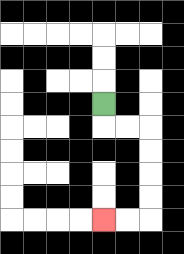{'start': '[4, 4]', 'end': '[4, 9]', 'path_directions': 'D,R,R,D,D,D,D,L,L', 'path_coordinates': '[[4, 4], [4, 5], [5, 5], [6, 5], [6, 6], [6, 7], [6, 8], [6, 9], [5, 9], [4, 9]]'}